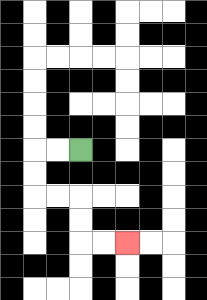{'start': '[3, 6]', 'end': '[5, 10]', 'path_directions': 'L,L,D,D,R,R,D,D,R,R', 'path_coordinates': '[[3, 6], [2, 6], [1, 6], [1, 7], [1, 8], [2, 8], [3, 8], [3, 9], [3, 10], [4, 10], [5, 10]]'}